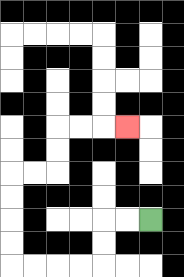{'start': '[6, 9]', 'end': '[5, 5]', 'path_directions': 'L,L,D,D,L,L,L,L,U,U,U,U,R,R,U,U,R,R,R', 'path_coordinates': '[[6, 9], [5, 9], [4, 9], [4, 10], [4, 11], [3, 11], [2, 11], [1, 11], [0, 11], [0, 10], [0, 9], [0, 8], [0, 7], [1, 7], [2, 7], [2, 6], [2, 5], [3, 5], [4, 5], [5, 5]]'}